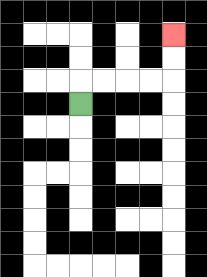{'start': '[3, 4]', 'end': '[7, 1]', 'path_directions': 'U,R,R,R,R,U,U', 'path_coordinates': '[[3, 4], [3, 3], [4, 3], [5, 3], [6, 3], [7, 3], [7, 2], [7, 1]]'}